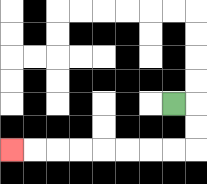{'start': '[7, 4]', 'end': '[0, 6]', 'path_directions': 'R,D,D,L,L,L,L,L,L,L,L', 'path_coordinates': '[[7, 4], [8, 4], [8, 5], [8, 6], [7, 6], [6, 6], [5, 6], [4, 6], [3, 6], [2, 6], [1, 6], [0, 6]]'}